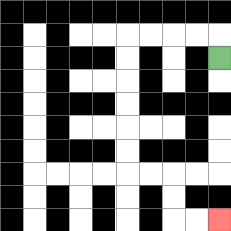{'start': '[9, 2]', 'end': '[9, 9]', 'path_directions': 'U,L,L,L,L,D,D,D,D,D,D,R,R,D,D,R,R', 'path_coordinates': '[[9, 2], [9, 1], [8, 1], [7, 1], [6, 1], [5, 1], [5, 2], [5, 3], [5, 4], [5, 5], [5, 6], [5, 7], [6, 7], [7, 7], [7, 8], [7, 9], [8, 9], [9, 9]]'}